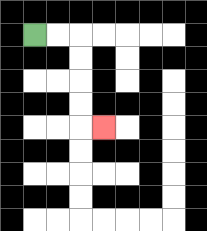{'start': '[1, 1]', 'end': '[4, 5]', 'path_directions': 'R,R,D,D,D,D,R', 'path_coordinates': '[[1, 1], [2, 1], [3, 1], [3, 2], [3, 3], [3, 4], [3, 5], [4, 5]]'}